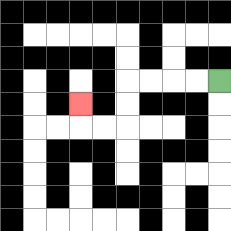{'start': '[9, 3]', 'end': '[3, 4]', 'path_directions': 'L,L,L,L,D,D,L,L,U', 'path_coordinates': '[[9, 3], [8, 3], [7, 3], [6, 3], [5, 3], [5, 4], [5, 5], [4, 5], [3, 5], [3, 4]]'}